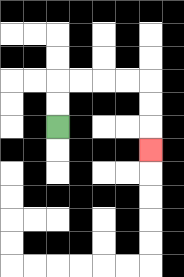{'start': '[2, 5]', 'end': '[6, 6]', 'path_directions': 'U,U,R,R,R,R,D,D,D', 'path_coordinates': '[[2, 5], [2, 4], [2, 3], [3, 3], [4, 3], [5, 3], [6, 3], [6, 4], [6, 5], [6, 6]]'}